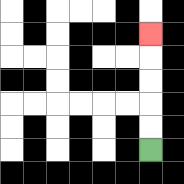{'start': '[6, 6]', 'end': '[6, 1]', 'path_directions': 'U,U,U,U,U', 'path_coordinates': '[[6, 6], [6, 5], [6, 4], [6, 3], [6, 2], [6, 1]]'}